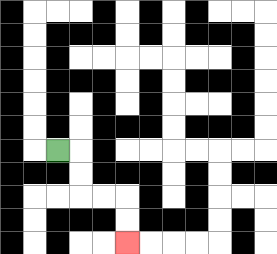{'start': '[2, 6]', 'end': '[5, 10]', 'path_directions': 'R,D,D,R,R,D,D', 'path_coordinates': '[[2, 6], [3, 6], [3, 7], [3, 8], [4, 8], [5, 8], [5, 9], [5, 10]]'}